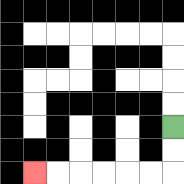{'start': '[7, 5]', 'end': '[1, 7]', 'path_directions': 'D,D,L,L,L,L,L,L', 'path_coordinates': '[[7, 5], [7, 6], [7, 7], [6, 7], [5, 7], [4, 7], [3, 7], [2, 7], [1, 7]]'}